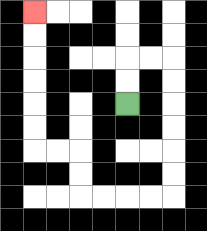{'start': '[5, 4]', 'end': '[1, 0]', 'path_directions': 'U,U,R,R,D,D,D,D,D,D,L,L,L,L,U,U,L,L,U,U,U,U,U,U', 'path_coordinates': '[[5, 4], [5, 3], [5, 2], [6, 2], [7, 2], [7, 3], [7, 4], [7, 5], [7, 6], [7, 7], [7, 8], [6, 8], [5, 8], [4, 8], [3, 8], [3, 7], [3, 6], [2, 6], [1, 6], [1, 5], [1, 4], [1, 3], [1, 2], [1, 1], [1, 0]]'}